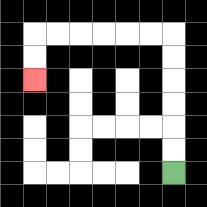{'start': '[7, 7]', 'end': '[1, 3]', 'path_directions': 'U,U,U,U,U,U,L,L,L,L,L,L,D,D', 'path_coordinates': '[[7, 7], [7, 6], [7, 5], [7, 4], [7, 3], [7, 2], [7, 1], [6, 1], [5, 1], [4, 1], [3, 1], [2, 1], [1, 1], [1, 2], [1, 3]]'}